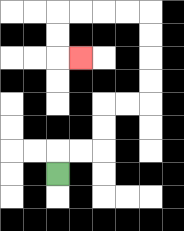{'start': '[2, 7]', 'end': '[3, 2]', 'path_directions': 'U,R,R,U,U,R,R,U,U,U,U,L,L,L,L,D,D,R', 'path_coordinates': '[[2, 7], [2, 6], [3, 6], [4, 6], [4, 5], [4, 4], [5, 4], [6, 4], [6, 3], [6, 2], [6, 1], [6, 0], [5, 0], [4, 0], [3, 0], [2, 0], [2, 1], [2, 2], [3, 2]]'}